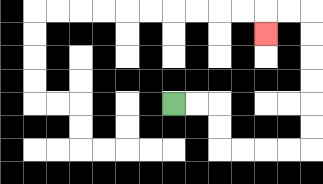{'start': '[7, 4]', 'end': '[11, 1]', 'path_directions': 'R,R,D,D,R,R,R,R,U,U,U,U,U,U,L,L,D', 'path_coordinates': '[[7, 4], [8, 4], [9, 4], [9, 5], [9, 6], [10, 6], [11, 6], [12, 6], [13, 6], [13, 5], [13, 4], [13, 3], [13, 2], [13, 1], [13, 0], [12, 0], [11, 0], [11, 1]]'}